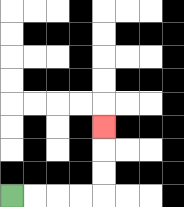{'start': '[0, 8]', 'end': '[4, 5]', 'path_directions': 'R,R,R,R,U,U,U', 'path_coordinates': '[[0, 8], [1, 8], [2, 8], [3, 8], [4, 8], [4, 7], [4, 6], [4, 5]]'}